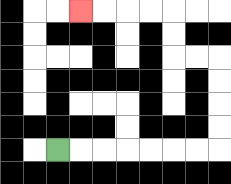{'start': '[2, 6]', 'end': '[3, 0]', 'path_directions': 'R,R,R,R,R,R,R,U,U,U,U,L,L,U,U,L,L,L,L', 'path_coordinates': '[[2, 6], [3, 6], [4, 6], [5, 6], [6, 6], [7, 6], [8, 6], [9, 6], [9, 5], [9, 4], [9, 3], [9, 2], [8, 2], [7, 2], [7, 1], [7, 0], [6, 0], [5, 0], [4, 0], [3, 0]]'}